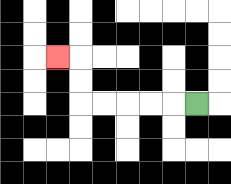{'start': '[8, 4]', 'end': '[2, 2]', 'path_directions': 'L,L,L,L,L,U,U,L', 'path_coordinates': '[[8, 4], [7, 4], [6, 4], [5, 4], [4, 4], [3, 4], [3, 3], [3, 2], [2, 2]]'}